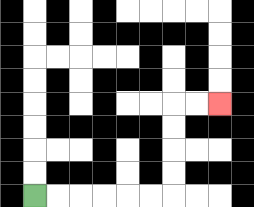{'start': '[1, 8]', 'end': '[9, 4]', 'path_directions': 'R,R,R,R,R,R,U,U,U,U,R,R', 'path_coordinates': '[[1, 8], [2, 8], [3, 8], [4, 8], [5, 8], [6, 8], [7, 8], [7, 7], [7, 6], [7, 5], [7, 4], [8, 4], [9, 4]]'}